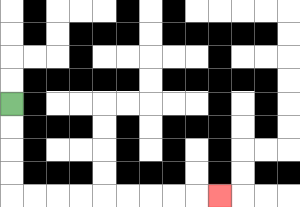{'start': '[0, 4]', 'end': '[9, 8]', 'path_directions': 'D,D,D,D,R,R,R,R,R,R,R,R,R', 'path_coordinates': '[[0, 4], [0, 5], [0, 6], [0, 7], [0, 8], [1, 8], [2, 8], [3, 8], [4, 8], [5, 8], [6, 8], [7, 8], [8, 8], [9, 8]]'}